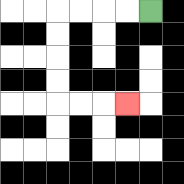{'start': '[6, 0]', 'end': '[5, 4]', 'path_directions': 'L,L,L,L,D,D,D,D,R,R,R', 'path_coordinates': '[[6, 0], [5, 0], [4, 0], [3, 0], [2, 0], [2, 1], [2, 2], [2, 3], [2, 4], [3, 4], [4, 4], [5, 4]]'}